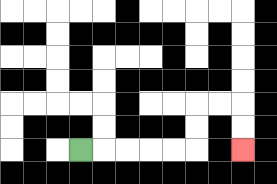{'start': '[3, 6]', 'end': '[10, 6]', 'path_directions': 'R,R,R,R,R,U,U,R,R,D,D', 'path_coordinates': '[[3, 6], [4, 6], [5, 6], [6, 6], [7, 6], [8, 6], [8, 5], [8, 4], [9, 4], [10, 4], [10, 5], [10, 6]]'}